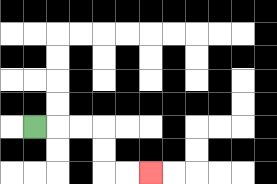{'start': '[1, 5]', 'end': '[6, 7]', 'path_directions': 'R,R,R,D,D,R,R', 'path_coordinates': '[[1, 5], [2, 5], [3, 5], [4, 5], [4, 6], [4, 7], [5, 7], [6, 7]]'}